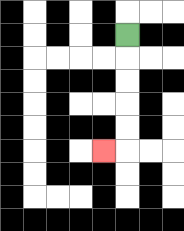{'start': '[5, 1]', 'end': '[4, 6]', 'path_directions': 'D,D,D,D,D,L', 'path_coordinates': '[[5, 1], [5, 2], [5, 3], [5, 4], [5, 5], [5, 6], [4, 6]]'}